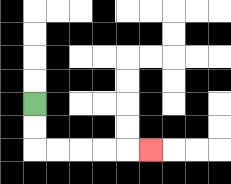{'start': '[1, 4]', 'end': '[6, 6]', 'path_directions': 'D,D,R,R,R,R,R', 'path_coordinates': '[[1, 4], [1, 5], [1, 6], [2, 6], [3, 6], [4, 6], [5, 6], [6, 6]]'}